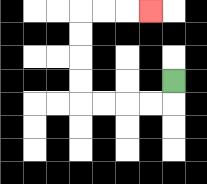{'start': '[7, 3]', 'end': '[6, 0]', 'path_directions': 'D,L,L,L,L,U,U,U,U,R,R,R', 'path_coordinates': '[[7, 3], [7, 4], [6, 4], [5, 4], [4, 4], [3, 4], [3, 3], [3, 2], [3, 1], [3, 0], [4, 0], [5, 0], [6, 0]]'}